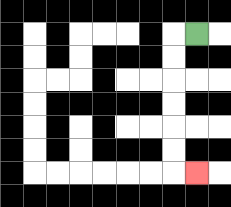{'start': '[8, 1]', 'end': '[8, 7]', 'path_directions': 'L,D,D,D,D,D,D,R', 'path_coordinates': '[[8, 1], [7, 1], [7, 2], [7, 3], [7, 4], [7, 5], [7, 6], [7, 7], [8, 7]]'}